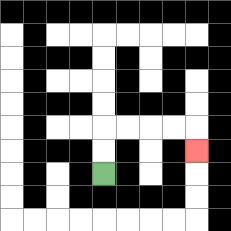{'start': '[4, 7]', 'end': '[8, 6]', 'path_directions': 'U,U,R,R,R,R,D', 'path_coordinates': '[[4, 7], [4, 6], [4, 5], [5, 5], [6, 5], [7, 5], [8, 5], [8, 6]]'}